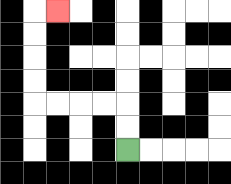{'start': '[5, 6]', 'end': '[2, 0]', 'path_directions': 'U,U,L,L,L,L,U,U,U,U,R', 'path_coordinates': '[[5, 6], [5, 5], [5, 4], [4, 4], [3, 4], [2, 4], [1, 4], [1, 3], [1, 2], [1, 1], [1, 0], [2, 0]]'}